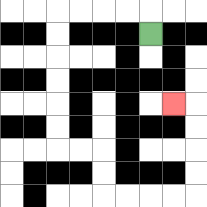{'start': '[6, 1]', 'end': '[7, 4]', 'path_directions': 'U,L,L,L,L,D,D,D,D,D,D,R,R,D,D,R,R,R,R,U,U,U,U,L', 'path_coordinates': '[[6, 1], [6, 0], [5, 0], [4, 0], [3, 0], [2, 0], [2, 1], [2, 2], [2, 3], [2, 4], [2, 5], [2, 6], [3, 6], [4, 6], [4, 7], [4, 8], [5, 8], [6, 8], [7, 8], [8, 8], [8, 7], [8, 6], [8, 5], [8, 4], [7, 4]]'}